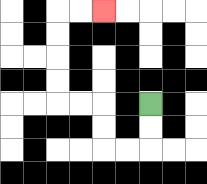{'start': '[6, 4]', 'end': '[4, 0]', 'path_directions': 'D,D,L,L,U,U,L,L,U,U,U,U,R,R', 'path_coordinates': '[[6, 4], [6, 5], [6, 6], [5, 6], [4, 6], [4, 5], [4, 4], [3, 4], [2, 4], [2, 3], [2, 2], [2, 1], [2, 0], [3, 0], [4, 0]]'}